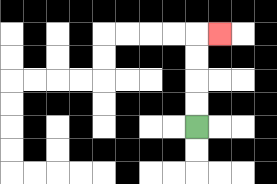{'start': '[8, 5]', 'end': '[9, 1]', 'path_directions': 'U,U,U,U,R', 'path_coordinates': '[[8, 5], [8, 4], [8, 3], [8, 2], [8, 1], [9, 1]]'}